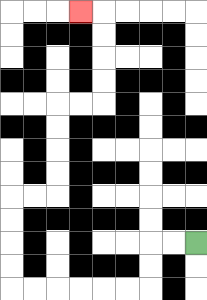{'start': '[8, 10]', 'end': '[3, 0]', 'path_directions': 'L,L,D,D,L,L,L,L,L,L,U,U,U,U,R,R,U,U,U,U,R,R,U,U,U,U,L', 'path_coordinates': '[[8, 10], [7, 10], [6, 10], [6, 11], [6, 12], [5, 12], [4, 12], [3, 12], [2, 12], [1, 12], [0, 12], [0, 11], [0, 10], [0, 9], [0, 8], [1, 8], [2, 8], [2, 7], [2, 6], [2, 5], [2, 4], [3, 4], [4, 4], [4, 3], [4, 2], [4, 1], [4, 0], [3, 0]]'}